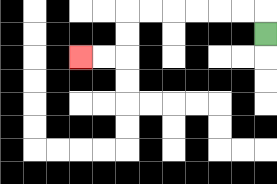{'start': '[11, 1]', 'end': '[3, 2]', 'path_directions': 'U,L,L,L,L,L,L,D,D,L,L', 'path_coordinates': '[[11, 1], [11, 0], [10, 0], [9, 0], [8, 0], [7, 0], [6, 0], [5, 0], [5, 1], [5, 2], [4, 2], [3, 2]]'}